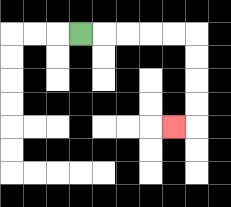{'start': '[3, 1]', 'end': '[7, 5]', 'path_directions': 'R,R,R,R,R,D,D,D,D,L', 'path_coordinates': '[[3, 1], [4, 1], [5, 1], [6, 1], [7, 1], [8, 1], [8, 2], [8, 3], [8, 4], [8, 5], [7, 5]]'}